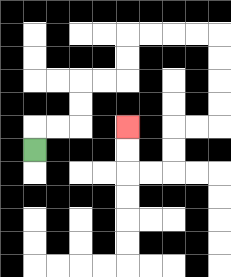{'start': '[1, 6]', 'end': '[5, 5]', 'path_directions': 'U,R,R,U,U,R,R,U,U,R,R,R,R,D,D,D,D,L,L,D,D,L,L,U,U', 'path_coordinates': '[[1, 6], [1, 5], [2, 5], [3, 5], [3, 4], [3, 3], [4, 3], [5, 3], [5, 2], [5, 1], [6, 1], [7, 1], [8, 1], [9, 1], [9, 2], [9, 3], [9, 4], [9, 5], [8, 5], [7, 5], [7, 6], [7, 7], [6, 7], [5, 7], [5, 6], [5, 5]]'}